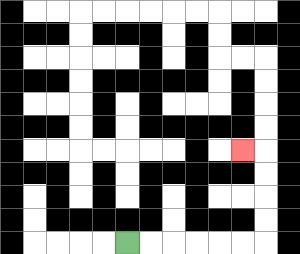{'start': '[5, 10]', 'end': '[10, 6]', 'path_directions': 'R,R,R,R,R,R,U,U,U,U,L', 'path_coordinates': '[[5, 10], [6, 10], [7, 10], [8, 10], [9, 10], [10, 10], [11, 10], [11, 9], [11, 8], [11, 7], [11, 6], [10, 6]]'}